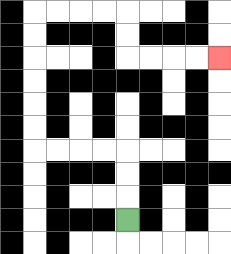{'start': '[5, 9]', 'end': '[9, 2]', 'path_directions': 'U,U,U,L,L,L,L,U,U,U,U,U,U,R,R,R,R,D,D,R,R,R,R', 'path_coordinates': '[[5, 9], [5, 8], [5, 7], [5, 6], [4, 6], [3, 6], [2, 6], [1, 6], [1, 5], [1, 4], [1, 3], [1, 2], [1, 1], [1, 0], [2, 0], [3, 0], [4, 0], [5, 0], [5, 1], [5, 2], [6, 2], [7, 2], [8, 2], [9, 2]]'}